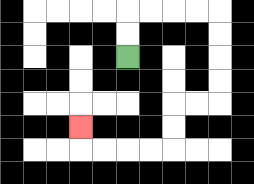{'start': '[5, 2]', 'end': '[3, 5]', 'path_directions': 'U,U,R,R,R,R,D,D,D,D,L,L,D,D,L,L,L,L,U', 'path_coordinates': '[[5, 2], [5, 1], [5, 0], [6, 0], [7, 0], [8, 0], [9, 0], [9, 1], [9, 2], [9, 3], [9, 4], [8, 4], [7, 4], [7, 5], [7, 6], [6, 6], [5, 6], [4, 6], [3, 6], [3, 5]]'}